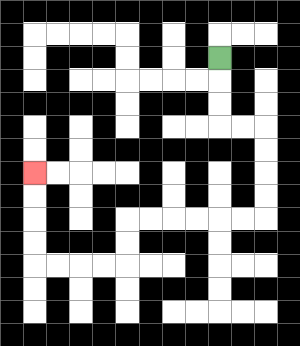{'start': '[9, 2]', 'end': '[1, 7]', 'path_directions': 'D,D,D,R,R,D,D,D,D,L,L,L,L,L,L,D,D,L,L,L,L,U,U,U,U', 'path_coordinates': '[[9, 2], [9, 3], [9, 4], [9, 5], [10, 5], [11, 5], [11, 6], [11, 7], [11, 8], [11, 9], [10, 9], [9, 9], [8, 9], [7, 9], [6, 9], [5, 9], [5, 10], [5, 11], [4, 11], [3, 11], [2, 11], [1, 11], [1, 10], [1, 9], [1, 8], [1, 7]]'}